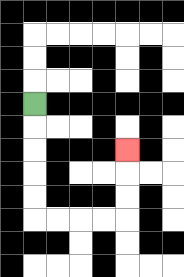{'start': '[1, 4]', 'end': '[5, 6]', 'path_directions': 'D,D,D,D,D,R,R,R,R,U,U,U', 'path_coordinates': '[[1, 4], [1, 5], [1, 6], [1, 7], [1, 8], [1, 9], [2, 9], [3, 9], [4, 9], [5, 9], [5, 8], [5, 7], [5, 6]]'}